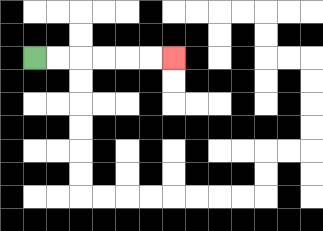{'start': '[1, 2]', 'end': '[7, 2]', 'path_directions': 'R,R,R,R,R,R', 'path_coordinates': '[[1, 2], [2, 2], [3, 2], [4, 2], [5, 2], [6, 2], [7, 2]]'}